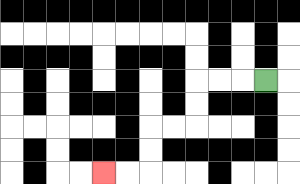{'start': '[11, 3]', 'end': '[4, 7]', 'path_directions': 'L,L,L,D,D,L,L,D,D,L,L', 'path_coordinates': '[[11, 3], [10, 3], [9, 3], [8, 3], [8, 4], [8, 5], [7, 5], [6, 5], [6, 6], [6, 7], [5, 7], [4, 7]]'}